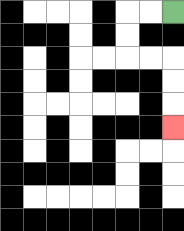{'start': '[7, 0]', 'end': '[7, 5]', 'path_directions': 'L,L,D,D,R,R,D,D,D', 'path_coordinates': '[[7, 0], [6, 0], [5, 0], [5, 1], [5, 2], [6, 2], [7, 2], [7, 3], [7, 4], [7, 5]]'}